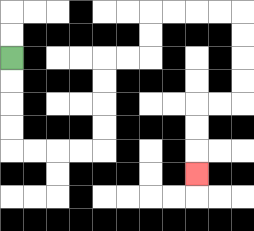{'start': '[0, 2]', 'end': '[8, 7]', 'path_directions': 'D,D,D,D,R,R,R,R,U,U,U,U,R,R,U,U,R,R,R,R,D,D,D,D,L,L,D,D,D', 'path_coordinates': '[[0, 2], [0, 3], [0, 4], [0, 5], [0, 6], [1, 6], [2, 6], [3, 6], [4, 6], [4, 5], [4, 4], [4, 3], [4, 2], [5, 2], [6, 2], [6, 1], [6, 0], [7, 0], [8, 0], [9, 0], [10, 0], [10, 1], [10, 2], [10, 3], [10, 4], [9, 4], [8, 4], [8, 5], [8, 6], [8, 7]]'}